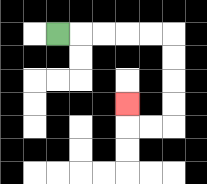{'start': '[2, 1]', 'end': '[5, 4]', 'path_directions': 'R,R,R,R,R,D,D,D,D,L,L,U', 'path_coordinates': '[[2, 1], [3, 1], [4, 1], [5, 1], [6, 1], [7, 1], [7, 2], [7, 3], [7, 4], [7, 5], [6, 5], [5, 5], [5, 4]]'}